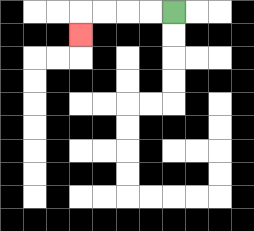{'start': '[7, 0]', 'end': '[3, 1]', 'path_directions': 'L,L,L,L,D', 'path_coordinates': '[[7, 0], [6, 0], [5, 0], [4, 0], [3, 0], [3, 1]]'}